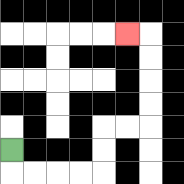{'start': '[0, 6]', 'end': '[5, 1]', 'path_directions': 'D,R,R,R,R,U,U,R,R,U,U,U,U,L', 'path_coordinates': '[[0, 6], [0, 7], [1, 7], [2, 7], [3, 7], [4, 7], [4, 6], [4, 5], [5, 5], [6, 5], [6, 4], [6, 3], [6, 2], [6, 1], [5, 1]]'}